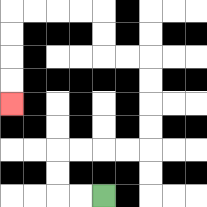{'start': '[4, 8]', 'end': '[0, 4]', 'path_directions': 'L,L,U,U,R,R,R,R,U,U,U,U,L,L,U,U,L,L,L,L,D,D,D,D', 'path_coordinates': '[[4, 8], [3, 8], [2, 8], [2, 7], [2, 6], [3, 6], [4, 6], [5, 6], [6, 6], [6, 5], [6, 4], [6, 3], [6, 2], [5, 2], [4, 2], [4, 1], [4, 0], [3, 0], [2, 0], [1, 0], [0, 0], [0, 1], [0, 2], [0, 3], [0, 4]]'}